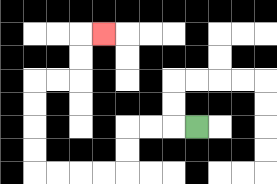{'start': '[8, 5]', 'end': '[4, 1]', 'path_directions': 'L,L,L,D,D,L,L,L,L,U,U,U,U,R,R,U,U,R', 'path_coordinates': '[[8, 5], [7, 5], [6, 5], [5, 5], [5, 6], [5, 7], [4, 7], [3, 7], [2, 7], [1, 7], [1, 6], [1, 5], [1, 4], [1, 3], [2, 3], [3, 3], [3, 2], [3, 1], [4, 1]]'}